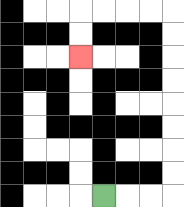{'start': '[4, 8]', 'end': '[3, 2]', 'path_directions': 'R,R,R,U,U,U,U,U,U,U,U,L,L,L,L,D,D', 'path_coordinates': '[[4, 8], [5, 8], [6, 8], [7, 8], [7, 7], [7, 6], [7, 5], [7, 4], [7, 3], [7, 2], [7, 1], [7, 0], [6, 0], [5, 0], [4, 0], [3, 0], [3, 1], [3, 2]]'}